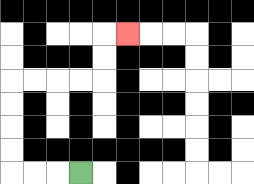{'start': '[3, 7]', 'end': '[5, 1]', 'path_directions': 'L,L,L,U,U,U,U,R,R,R,R,U,U,R', 'path_coordinates': '[[3, 7], [2, 7], [1, 7], [0, 7], [0, 6], [0, 5], [0, 4], [0, 3], [1, 3], [2, 3], [3, 3], [4, 3], [4, 2], [4, 1], [5, 1]]'}